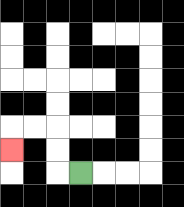{'start': '[3, 7]', 'end': '[0, 6]', 'path_directions': 'L,U,U,L,L,D', 'path_coordinates': '[[3, 7], [2, 7], [2, 6], [2, 5], [1, 5], [0, 5], [0, 6]]'}